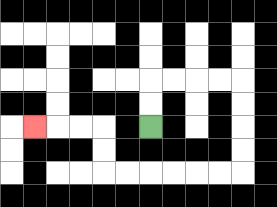{'start': '[6, 5]', 'end': '[1, 5]', 'path_directions': 'U,U,R,R,R,R,D,D,D,D,L,L,L,L,L,L,U,U,L,L,L', 'path_coordinates': '[[6, 5], [6, 4], [6, 3], [7, 3], [8, 3], [9, 3], [10, 3], [10, 4], [10, 5], [10, 6], [10, 7], [9, 7], [8, 7], [7, 7], [6, 7], [5, 7], [4, 7], [4, 6], [4, 5], [3, 5], [2, 5], [1, 5]]'}